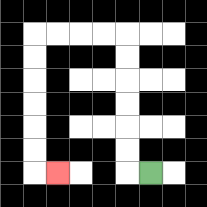{'start': '[6, 7]', 'end': '[2, 7]', 'path_directions': 'L,U,U,U,U,U,U,L,L,L,L,D,D,D,D,D,D,R', 'path_coordinates': '[[6, 7], [5, 7], [5, 6], [5, 5], [5, 4], [5, 3], [5, 2], [5, 1], [4, 1], [3, 1], [2, 1], [1, 1], [1, 2], [1, 3], [1, 4], [1, 5], [1, 6], [1, 7], [2, 7]]'}